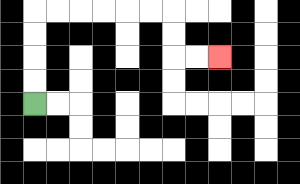{'start': '[1, 4]', 'end': '[9, 2]', 'path_directions': 'U,U,U,U,R,R,R,R,R,R,D,D,R,R', 'path_coordinates': '[[1, 4], [1, 3], [1, 2], [1, 1], [1, 0], [2, 0], [3, 0], [4, 0], [5, 0], [6, 0], [7, 0], [7, 1], [7, 2], [8, 2], [9, 2]]'}